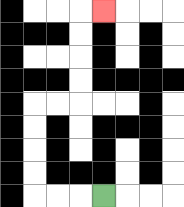{'start': '[4, 8]', 'end': '[4, 0]', 'path_directions': 'L,L,L,U,U,U,U,R,R,U,U,U,U,R', 'path_coordinates': '[[4, 8], [3, 8], [2, 8], [1, 8], [1, 7], [1, 6], [1, 5], [1, 4], [2, 4], [3, 4], [3, 3], [3, 2], [3, 1], [3, 0], [4, 0]]'}